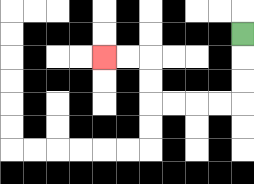{'start': '[10, 1]', 'end': '[4, 2]', 'path_directions': 'D,D,D,L,L,L,L,U,U,L,L', 'path_coordinates': '[[10, 1], [10, 2], [10, 3], [10, 4], [9, 4], [8, 4], [7, 4], [6, 4], [6, 3], [6, 2], [5, 2], [4, 2]]'}